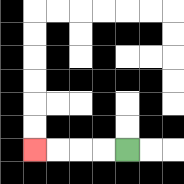{'start': '[5, 6]', 'end': '[1, 6]', 'path_directions': 'L,L,L,L', 'path_coordinates': '[[5, 6], [4, 6], [3, 6], [2, 6], [1, 6]]'}